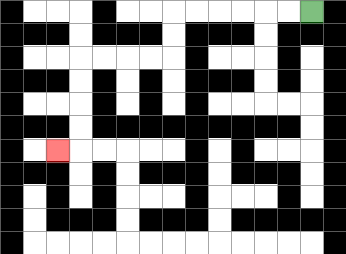{'start': '[13, 0]', 'end': '[2, 6]', 'path_directions': 'L,L,L,L,L,L,D,D,L,L,L,L,D,D,D,D,L', 'path_coordinates': '[[13, 0], [12, 0], [11, 0], [10, 0], [9, 0], [8, 0], [7, 0], [7, 1], [7, 2], [6, 2], [5, 2], [4, 2], [3, 2], [3, 3], [3, 4], [3, 5], [3, 6], [2, 6]]'}